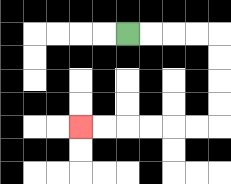{'start': '[5, 1]', 'end': '[3, 5]', 'path_directions': 'R,R,R,R,D,D,D,D,L,L,L,L,L,L', 'path_coordinates': '[[5, 1], [6, 1], [7, 1], [8, 1], [9, 1], [9, 2], [9, 3], [9, 4], [9, 5], [8, 5], [7, 5], [6, 5], [5, 5], [4, 5], [3, 5]]'}